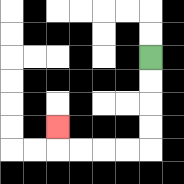{'start': '[6, 2]', 'end': '[2, 5]', 'path_directions': 'D,D,D,D,L,L,L,L,U', 'path_coordinates': '[[6, 2], [6, 3], [6, 4], [6, 5], [6, 6], [5, 6], [4, 6], [3, 6], [2, 6], [2, 5]]'}